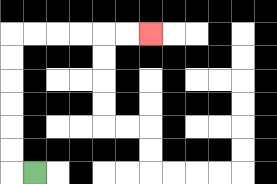{'start': '[1, 7]', 'end': '[6, 1]', 'path_directions': 'L,U,U,U,U,U,U,R,R,R,R,R,R', 'path_coordinates': '[[1, 7], [0, 7], [0, 6], [0, 5], [0, 4], [0, 3], [0, 2], [0, 1], [1, 1], [2, 1], [3, 1], [4, 1], [5, 1], [6, 1]]'}